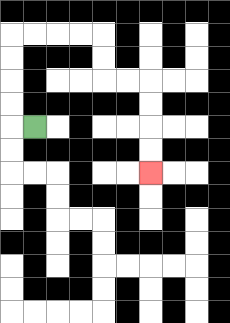{'start': '[1, 5]', 'end': '[6, 7]', 'path_directions': 'L,U,U,U,U,R,R,R,R,D,D,R,R,D,D,D,D', 'path_coordinates': '[[1, 5], [0, 5], [0, 4], [0, 3], [0, 2], [0, 1], [1, 1], [2, 1], [3, 1], [4, 1], [4, 2], [4, 3], [5, 3], [6, 3], [6, 4], [6, 5], [6, 6], [6, 7]]'}